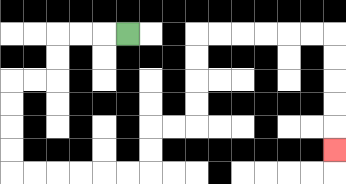{'start': '[5, 1]', 'end': '[14, 6]', 'path_directions': 'L,L,L,D,D,L,L,D,D,D,D,R,R,R,R,R,R,U,U,R,R,U,U,U,U,R,R,R,R,R,R,D,D,D,D,D', 'path_coordinates': '[[5, 1], [4, 1], [3, 1], [2, 1], [2, 2], [2, 3], [1, 3], [0, 3], [0, 4], [0, 5], [0, 6], [0, 7], [1, 7], [2, 7], [3, 7], [4, 7], [5, 7], [6, 7], [6, 6], [6, 5], [7, 5], [8, 5], [8, 4], [8, 3], [8, 2], [8, 1], [9, 1], [10, 1], [11, 1], [12, 1], [13, 1], [14, 1], [14, 2], [14, 3], [14, 4], [14, 5], [14, 6]]'}